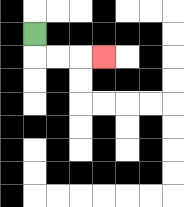{'start': '[1, 1]', 'end': '[4, 2]', 'path_directions': 'D,R,R,R', 'path_coordinates': '[[1, 1], [1, 2], [2, 2], [3, 2], [4, 2]]'}